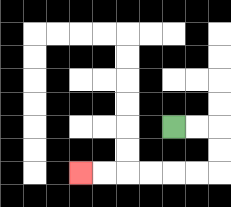{'start': '[7, 5]', 'end': '[3, 7]', 'path_directions': 'R,R,D,D,L,L,L,L,L,L', 'path_coordinates': '[[7, 5], [8, 5], [9, 5], [9, 6], [9, 7], [8, 7], [7, 7], [6, 7], [5, 7], [4, 7], [3, 7]]'}